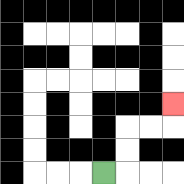{'start': '[4, 7]', 'end': '[7, 4]', 'path_directions': 'R,U,U,R,R,U', 'path_coordinates': '[[4, 7], [5, 7], [5, 6], [5, 5], [6, 5], [7, 5], [7, 4]]'}